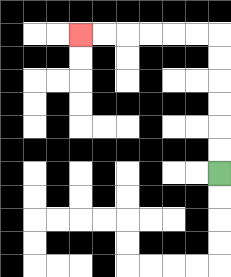{'start': '[9, 7]', 'end': '[3, 1]', 'path_directions': 'U,U,U,U,U,U,L,L,L,L,L,L', 'path_coordinates': '[[9, 7], [9, 6], [9, 5], [9, 4], [9, 3], [9, 2], [9, 1], [8, 1], [7, 1], [6, 1], [5, 1], [4, 1], [3, 1]]'}